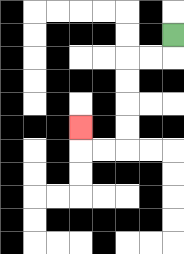{'start': '[7, 1]', 'end': '[3, 5]', 'path_directions': 'D,L,L,D,D,D,D,L,L,U', 'path_coordinates': '[[7, 1], [7, 2], [6, 2], [5, 2], [5, 3], [5, 4], [5, 5], [5, 6], [4, 6], [3, 6], [3, 5]]'}